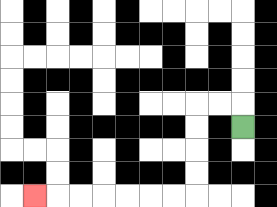{'start': '[10, 5]', 'end': '[1, 8]', 'path_directions': 'U,L,L,D,D,D,D,L,L,L,L,L,L,L', 'path_coordinates': '[[10, 5], [10, 4], [9, 4], [8, 4], [8, 5], [8, 6], [8, 7], [8, 8], [7, 8], [6, 8], [5, 8], [4, 8], [3, 8], [2, 8], [1, 8]]'}